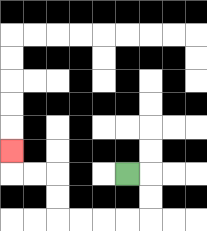{'start': '[5, 7]', 'end': '[0, 6]', 'path_directions': 'R,D,D,L,L,L,L,U,U,L,L,U', 'path_coordinates': '[[5, 7], [6, 7], [6, 8], [6, 9], [5, 9], [4, 9], [3, 9], [2, 9], [2, 8], [2, 7], [1, 7], [0, 7], [0, 6]]'}